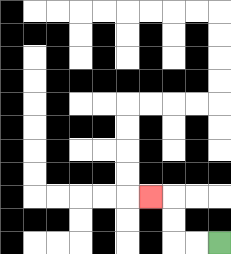{'start': '[9, 10]', 'end': '[6, 8]', 'path_directions': 'L,L,U,U,L', 'path_coordinates': '[[9, 10], [8, 10], [7, 10], [7, 9], [7, 8], [6, 8]]'}